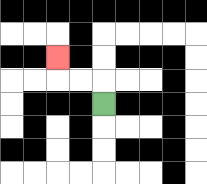{'start': '[4, 4]', 'end': '[2, 2]', 'path_directions': 'U,L,L,U', 'path_coordinates': '[[4, 4], [4, 3], [3, 3], [2, 3], [2, 2]]'}